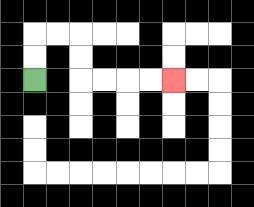{'start': '[1, 3]', 'end': '[7, 3]', 'path_directions': 'U,U,R,R,D,D,R,R,R,R', 'path_coordinates': '[[1, 3], [1, 2], [1, 1], [2, 1], [3, 1], [3, 2], [3, 3], [4, 3], [5, 3], [6, 3], [7, 3]]'}